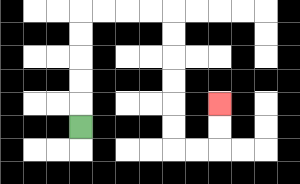{'start': '[3, 5]', 'end': '[9, 4]', 'path_directions': 'U,U,U,U,U,R,R,R,R,D,D,D,D,D,D,R,R,U,U', 'path_coordinates': '[[3, 5], [3, 4], [3, 3], [3, 2], [3, 1], [3, 0], [4, 0], [5, 0], [6, 0], [7, 0], [7, 1], [7, 2], [7, 3], [7, 4], [7, 5], [7, 6], [8, 6], [9, 6], [9, 5], [9, 4]]'}